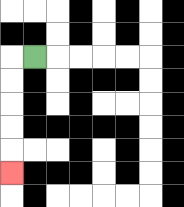{'start': '[1, 2]', 'end': '[0, 7]', 'path_directions': 'L,D,D,D,D,D', 'path_coordinates': '[[1, 2], [0, 2], [0, 3], [0, 4], [0, 5], [0, 6], [0, 7]]'}